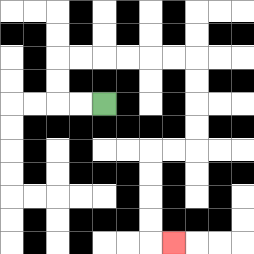{'start': '[4, 4]', 'end': '[7, 10]', 'path_directions': 'L,L,U,U,R,R,R,R,R,R,D,D,D,D,L,L,D,D,D,D,R', 'path_coordinates': '[[4, 4], [3, 4], [2, 4], [2, 3], [2, 2], [3, 2], [4, 2], [5, 2], [6, 2], [7, 2], [8, 2], [8, 3], [8, 4], [8, 5], [8, 6], [7, 6], [6, 6], [6, 7], [6, 8], [6, 9], [6, 10], [7, 10]]'}